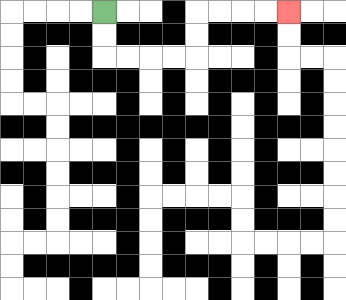{'start': '[4, 0]', 'end': '[12, 0]', 'path_directions': 'D,D,R,R,R,R,U,U,R,R,R,R', 'path_coordinates': '[[4, 0], [4, 1], [4, 2], [5, 2], [6, 2], [7, 2], [8, 2], [8, 1], [8, 0], [9, 0], [10, 0], [11, 0], [12, 0]]'}